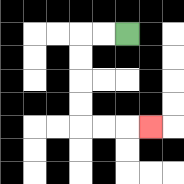{'start': '[5, 1]', 'end': '[6, 5]', 'path_directions': 'L,L,D,D,D,D,R,R,R', 'path_coordinates': '[[5, 1], [4, 1], [3, 1], [3, 2], [3, 3], [3, 4], [3, 5], [4, 5], [5, 5], [6, 5]]'}